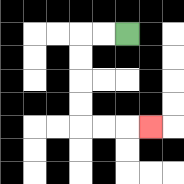{'start': '[5, 1]', 'end': '[6, 5]', 'path_directions': 'L,L,D,D,D,D,R,R,R', 'path_coordinates': '[[5, 1], [4, 1], [3, 1], [3, 2], [3, 3], [3, 4], [3, 5], [4, 5], [5, 5], [6, 5]]'}